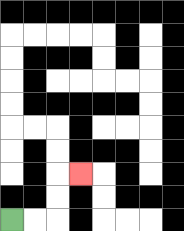{'start': '[0, 9]', 'end': '[3, 7]', 'path_directions': 'R,R,U,U,R', 'path_coordinates': '[[0, 9], [1, 9], [2, 9], [2, 8], [2, 7], [3, 7]]'}